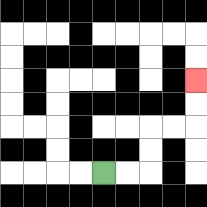{'start': '[4, 7]', 'end': '[8, 3]', 'path_directions': 'R,R,U,U,R,R,U,U', 'path_coordinates': '[[4, 7], [5, 7], [6, 7], [6, 6], [6, 5], [7, 5], [8, 5], [8, 4], [8, 3]]'}